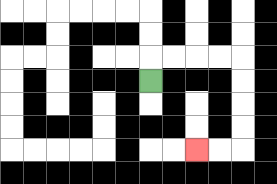{'start': '[6, 3]', 'end': '[8, 6]', 'path_directions': 'U,R,R,R,R,D,D,D,D,L,L', 'path_coordinates': '[[6, 3], [6, 2], [7, 2], [8, 2], [9, 2], [10, 2], [10, 3], [10, 4], [10, 5], [10, 6], [9, 6], [8, 6]]'}